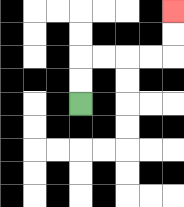{'start': '[3, 4]', 'end': '[7, 0]', 'path_directions': 'U,U,R,R,R,R,U,U', 'path_coordinates': '[[3, 4], [3, 3], [3, 2], [4, 2], [5, 2], [6, 2], [7, 2], [7, 1], [7, 0]]'}